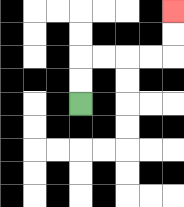{'start': '[3, 4]', 'end': '[7, 0]', 'path_directions': 'U,U,R,R,R,R,U,U', 'path_coordinates': '[[3, 4], [3, 3], [3, 2], [4, 2], [5, 2], [6, 2], [7, 2], [7, 1], [7, 0]]'}